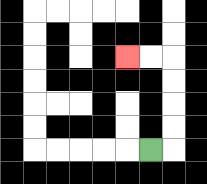{'start': '[6, 6]', 'end': '[5, 2]', 'path_directions': 'R,U,U,U,U,L,L', 'path_coordinates': '[[6, 6], [7, 6], [7, 5], [7, 4], [7, 3], [7, 2], [6, 2], [5, 2]]'}